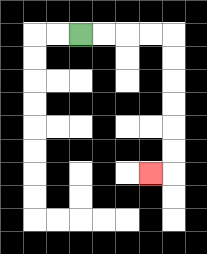{'start': '[3, 1]', 'end': '[6, 7]', 'path_directions': 'R,R,R,R,D,D,D,D,D,D,L', 'path_coordinates': '[[3, 1], [4, 1], [5, 1], [6, 1], [7, 1], [7, 2], [7, 3], [7, 4], [7, 5], [7, 6], [7, 7], [6, 7]]'}